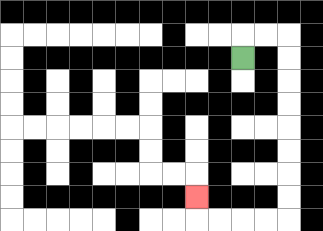{'start': '[10, 2]', 'end': '[8, 8]', 'path_directions': 'U,R,R,D,D,D,D,D,D,D,D,L,L,L,L,U', 'path_coordinates': '[[10, 2], [10, 1], [11, 1], [12, 1], [12, 2], [12, 3], [12, 4], [12, 5], [12, 6], [12, 7], [12, 8], [12, 9], [11, 9], [10, 9], [9, 9], [8, 9], [8, 8]]'}